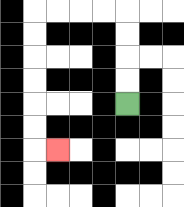{'start': '[5, 4]', 'end': '[2, 6]', 'path_directions': 'U,U,U,U,L,L,L,L,D,D,D,D,D,D,R', 'path_coordinates': '[[5, 4], [5, 3], [5, 2], [5, 1], [5, 0], [4, 0], [3, 0], [2, 0], [1, 0], [1, 1], [1, 2], [1, 3], [1, 4], [1, 5], [1, 6], [2, 6]]'}